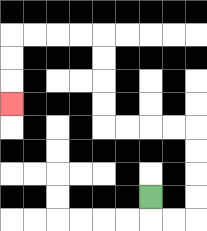{'start': '[6, 8]', 'end': '[0, 4]', 'path_directions': 'D,R,R,U,U,U,U,L,L,L,L,U,U,U,U,L,L,L,L,D,D,D', 'path_coordinates': '[[6, 8], [6, 9], [7, 9], [8, 9], [8, 8], [8, 7], [8, 6], [8, 5], [7, 5], [6, 5], [5, 5], [4, 5], [4, 4], [4, 3], [4, 2], [4, 1], [3, 1], [2, 1], [1, 1], [0, 1], [0, 2], [0, 3], [0, 4]]'}